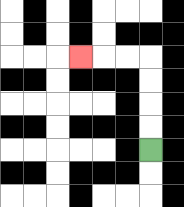{'start': '[6, 6]', 'end': '[3, 2]', 'path_directions': 'U,U,U,U,L,L,L', 'path_coordinates': '[[6, 6], [6, 5], [6, 4], [6, 3], [6, 2], [5, 2], [4, 2], [3, 2]]'}